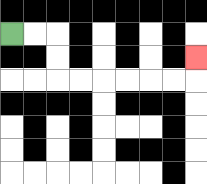{'start': '[0, 1]', 'end': '[8, 2]', 'path_directions': 'R,R,D,D,R,R,R,R,R,R,U', 'path_coordinates': '[[0, 1], [1, 1], [2, 1], [2, 2], [2, 3], [3, 3], [4, 3], [5, 3], [6, 3], [7, 3], [8, 3], [8, 2]]'}